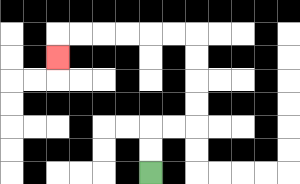{'start': '[6, 7]', 'end': '[2, 2]', 'path_directions': 'U,U,R,R,U,U,U,U,L,L,L,L,L,L,D', 'path_coordinates': '[[6, 7], [6, 6], [6, 5], [7, 5], [8, 5], [8, 4], [8, 3], [8, 2], [8, 1], [7, 1], [6, 1], [5, 1], [4, 1], [3, 1], [2, 1], [2, 2]]'}